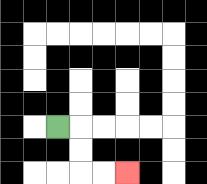{'start': '[2, 5]', 'end': '[5, 7]', 'path_directions': 'R,D,D,R,R', 'path_coordinates': '[[2, 5], [3, 5], [3, 6], [3, 7], [4, 7], [5, 7]]'}